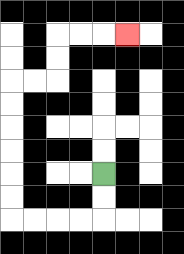{'start': '[4, 7]', 'end': '[5, 1]', 'path_directions': 'D,D,L,L,L,L,U,U,U,U,U,U,R,R,U,U,R,R,R', 'path_coordinates': '[[4, 7], [4, 8], [4, 9], [3, 9], [2, 9], [1, 9], [0, 9], [0, 8], [0, 7], [0, 6], [0, 5], [0, 4], [0, 3], [1, 3], [2, 3], [2, 2], [2, 1], [3, 1], [4, 1], [5, 1]]'}